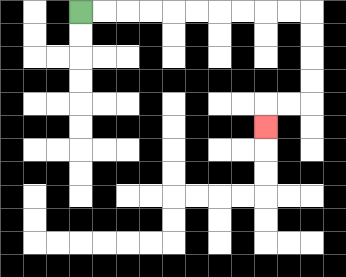{'start': '[3, 0]', 'end': '[11, 5]', 'path_directions': 'R,R,R,R,R,R,R,R,R,R,D,D,D,D,L,L,D', 'path_coordinates': '[[3, 0], [4, 0], [5, 0], [6, 0], [7, 0], [8, 0], [9, 0], [10, 0], [11, 0], [12, 0], [13, 0], [13, 1], [13, 2], [13, 3], [13, 4], [12, 4], [11, 4], [11, 5]]'}